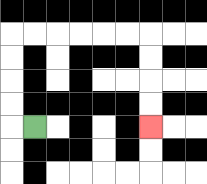{'start': '[1, 5]', 'end': '[6, 5]', 'path_directions': 'L,U,U,U,U,R,R,R,R,R,R,D,D,D,D', 'path_coordinates': '[[1, 5], [0, 5], [0, 4], [0, 3], [0, 2], [0, 1], [1, 1], [2, 1], [3, 1], [4, 1], [5, 1], [6, 1], [6, 2], [6, 3], [6, 4], [6, 5]]'}